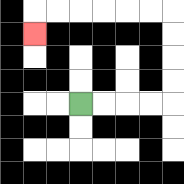{'start': '[3, 4]', 'end': '[1, 1]', 'path_directions': 'R,R,R,R,U,U,U,U,L,L,L,L,L,L,D', 'path_coordinates': '[[3, 4], [4, 4], [5, 4], [6, 4], [7, 4], [7, 3], [7, 2], [7, 1], [7, 0], [6, 0], [5, 0], [4, 0], [3, 0], [2, 0], [1, 0], [1, 1]]'}